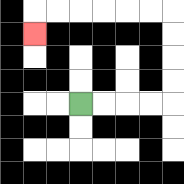{'start': '[3, 4]', 'end': '[1, 1]', 'path_directions': 'R,R,R,R,U,U,U,U,L,L,L,L,L,L,D', 'path_coordinates': '[[3, 4], [4, 4], [5, 4], [6, 4], [7, 4], [7, 3], [7, 2], [7, 1], [7, 0], [6, 0], [5, 0], [4, 0], [3, 0], [2, 0], [1, 0], [1, 1]]'}